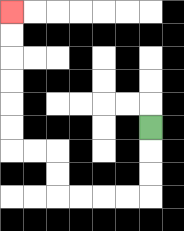{'start': '[6, 5]', 'end': '[0, 0]', 'path_directions': 'D,D,D,L,L,L,L,U,U,L,L,U,U,U,U,U,U', 'path_coordinates': '[[6, 5], [6, 6], [6, 7], [6, 8], [5, 8], [4, 8], [3, 8], [2, 8], [2, 7], [2, 6], [1, 6], [0, 6], [0, 5], [0, 4], [0, 3], [0, 2], [0, 1], [0, 0]]'}